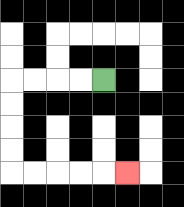{'start': '[4, 3]', 'end': '[5, 7]', 'path_directions': 'L,L,L,L,D,D,D,D,R,R,R,R,R', 'path_coordinates': '[[4, 3], [3, 3], [2, 3], [1, 3], [0, 3], [0, 4], [0, 5], [0, 6], [0, 7], [1, 7], [2, 7], [3, 7], [4, 7], [5, 7]]'}